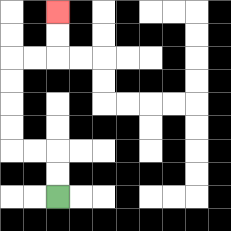{'start': '[2, 8]', 'end': '[2, 0]', 'path_directions': 'U,U,L,L,U,U,U,U,R,R,U,U', 'path_coordinates': '[[2, 8], [2, 7], [2, 6], [1, 6], [0, 6], [0, 5], [0, 4], [0, 3], [0, 2], [1, 2], [2, 2], [2, 1], [2, 0]]'}